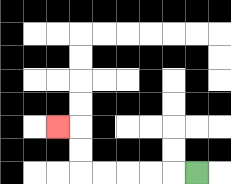{'start': '[8, 7]', 'end': '[2, 5]', 'path_directions': 'L,L,L,L,L,U,U,L', 'path_coordinates': '[[8, 7], [7, 7], [6, 7], [5, 7], [4, 7], [3, 7], [3, 6], [3, 5], [2, 5]]'}